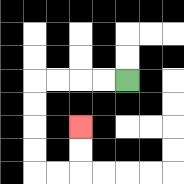{'start': '[5, 3]', 'end': '[3, 5]', 'path_directions': 'L,L,L,L,D,D,D,D,R,R,U,U', 'path_coordinates': '[[5, 3], [4, 3], [3, 3], [2, 3], [1, 3], [1, 4], [1, 5], [1, 6], [1, 7], [2, 7], [3, 7], [3, 6], [3, 5]]'}